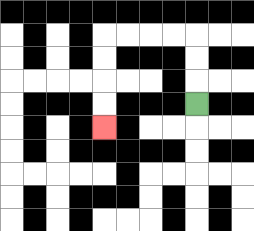{'start': '[8, 4]', 'end': '[4, 5]', 'path_directions': 'U,U,U,L,L,L,L,D,D,D,D', 'path_coordinates': '[[8, 4], [8, 3], [8, 2], [8, 1], [7, 1], [6, 1], [5, 1], [4, 1], [4, 2], [4, 3], [4, 4], [4, 5]]'}